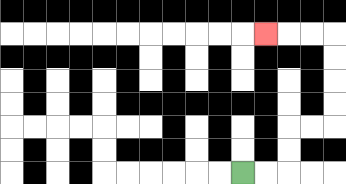{'start': '[10, 7]', 'end': '[11, 1]', 'path_directions': 'R,R,U,U,R,R,U,U,U,U,L,L,L', 'path_coordinates': '[[10, 7], [11, 7], [12, 7], [12, 6], [12, 5], [13, 5], [14, 5], [14, 4], [14, 3], [14, 2], [14, 1], [13, 1], [12, 1], [11, 1]]'}